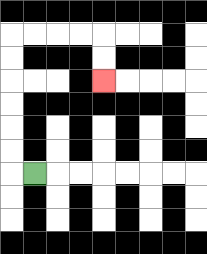{'start': '[1, 7]', 'end': '[4, 3]', 'path_directions': 'L,U,U,U,U,U,U,R,R,R,R,D,D', 'path_coordinates': '[[1, 7], [0, 7], [0, 6], [0, 5], [0, 4], [0, 3], [0, 2], [0, 1], [1, 1], [2, 1], [3, 1], [4, 1], [4, 2], [4, 3]]'}